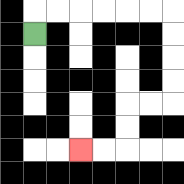{'start': '[1, 1]', 'end': '[3, 6]', 'path_directions': 'U,R,R,R,R,R,R,D,D,D,D,L,L,D,D,L,L', 'path_coordinates': '[[1, 1], [1, 0], [2, 0], [3, 0], [4, 0], [5, 0], [6, 0], [7, 0], [7, 1], [7, 2], [7, 3], [7, 4], [6, 4], [5, 4], [5, 5], [5, 6], [4, 6], [3, 6]]'}